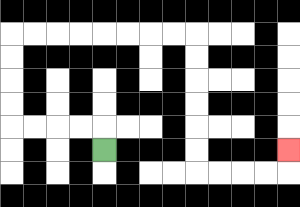{'start': '[4, 6]', 'end': '[12, 6]', 'path_directions': 'U,L,L,L,L,U,U,U,U,R,R,R,R,R,R,R,R,D,D,D,D,D,D,R,R,R,R,U', 'path_coordinates': '[[4, 6], [4, 5], [3, 5], [2, 5], [1, 5], [0, 5], [0, 4], [0, 3], [0, 2], [0, 1], [1, 1], [2, 1], [3, 1], [4, 1], [5, 1], [6, 1], [7, 1], [8, 1], [8, 2], [8, 3], [8, 4], [8, 5], [8, 6], [8, 7], [9, 7], [10, 7], [11, 7], [12, 7], [12, 6]]'}